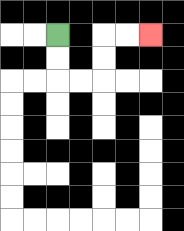{'start': '[2, 1]', 'end': '[6, 1]', 'path_directions': 'D,D,R,R,U,U,R,R', 'path_coordinates': '[[2, 1], [2, 2], [2, 3], [3, 3], [4, 3], [4, 2], [4, 1], [5, 1], [6, 1]]'}